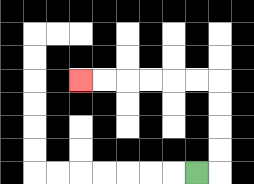{'start': '[8, 7]', 'end': '[3, 3]', 'path_directions': 'R,U,U,U,U,L,L,L,L,L,L', 'path_coordinates': '[[8, 7], [9, 7], [9, 6], [9, 5], [9, 4], [9, 3], [8, 3], [7, 3], [6, 3], [5, 3], [4, 3], [3, 3]]'}